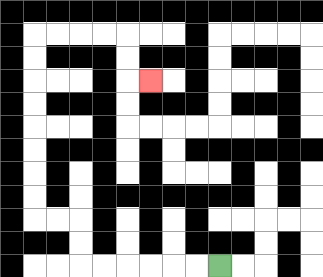{'start': '[9, 11]', 'end': '[6, 3]', 'path_directions': 'L,L,L,L,L,L,U,U,L,L,U,U,U,U,U,U,U,U,R,R,R,R,D,D,R', 'path_coordinates': '[[9, 11], [8, 11], [7, 11], [6, 11], [5, 11], [4, 11], [3, 11], [3, 10], [3, 9], [2, 9], [1, 9], [1, 8], [1, 7], [1, 6], [1, 5], [1, 4], [1, 3], [1, 2], [1, 1], [2, 1], [3, 1], [4, 1], [5, 1], [5, 2], [5, 3], [6, 3]]'}